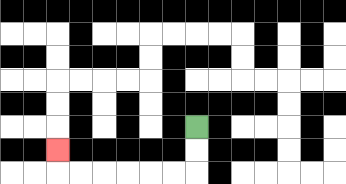{'start': '[8, 5]', 'end': '[2, 6]', 'path_directions': 'D,D,L,L,L,L,L,L,U', 'path_coordinates': '[[8, 5], [8, 6], [8, 7], [7, 7], [6, 7], [5, 7], [4, 7], [3, 7], [2, 7], [2, 6]]'}